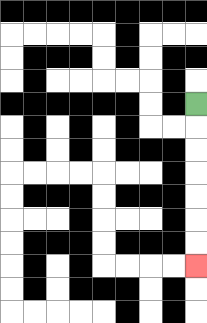{'start': '[8, 4]', 'end': '[8, 11]', 'path_directions': 'D,D,D,D,D,D,D', 'path_coordinates': '[[8, 4], [8, 5], [8, 6], [8, 7], [8, 8], [8, 9], [8, 10], [8, 11]]'}